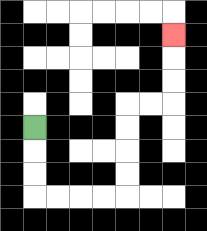{'start': '[1, 5]', 'end': '[7, 1]', 'path_directions': 'D,D,D,R,R,R,R,U,U,U,U,R,R,U,U,U', 'path_coordinates': '[[1, 5], [1, 6], [1, 7], [1, 8], [2, 8], [3, 8], [4, 8], [5, 8], [5, 7], [5, 6], [5, 5], [5, 4], [6, 4], [7, 4], [7, 3], [7, 2], [7, 1]]'}